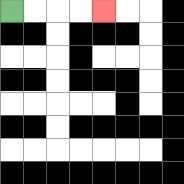{'start': '[0, 0]', 'end': '[4, 0]', 'path_directions': 'R,R,R,R', 'path_coordinates': '[[0, 0], [1, 0], [2, 0], [3, 0], [4, 0]]'}